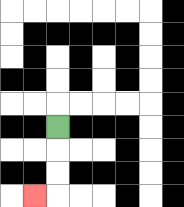{'start': '[2, 5]', 'end': '[1, 8]', 'path_directions': 'D,D,D,L', 'path_coordinates': '[[2, 5], [2, 6], [2, 7], [2, 8], [1, 8]]'}